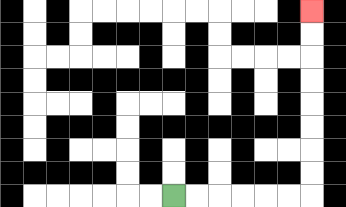{'start': '[7, 8]', 'end': '[13, 0]', 'path_directions': 'R,R,R,R,R,R,U,U,U,U,U,U,U,U', 'path_coordinates': '[[7, 8], [8, 8], [9, 8], [10, 8], [11, 8], [12, 8], [13, 8], [13, 7], [13, 6], [13, 5], [13, 4], [13, 3], [13, 2], [13, 1], [13, 0]]'}